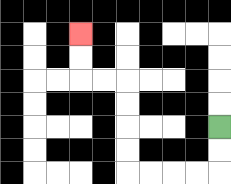{'start': '[9, 5]', 'end': '[3, 1]', 'path_directions': 'D,D,L,L,L,L,U,U,U,U,L,L,U,U', 'path_coordinates': '[[9, 5], [9, 6], [9, 7], [8, 7], [7, 7], [6, 7], [5, 7], [5, 6], [5, 5], [5, 4], [5, 3], [4, 3], [3, 3], [3, 2], [3, 1]]'}